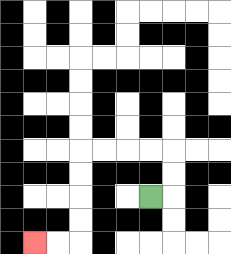{'start': '[6, 8]', 'end': '[1, 10]', 'path_directions': 'R,U,U,L,L,L,L,D,D,D,D,L,L', 'path_coordinates': '[[6, 8], [7, 8], [7, 7], [7, 6], [6, 6], [5, 6], [4, 6], [3, 6], [3, 7], [3, 8], [3, 9], [3, 10], [2, 10], [1, 10]]'}